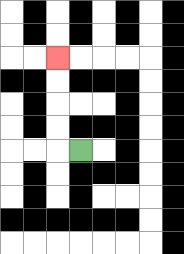{'start': '[3, 6]', 'end': '[2, 2]', 'path_directions': 'L,U,U,U,U', 'path_coordinates': '[[3, 6], [2, 6], [2, 5], [2, 4], [2, 3], [2, 2]]'}